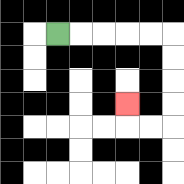{'start': '[2, 1]', 'end': '[5, 4]', 'path_directions': 'R,R,R,R,R,D,D,D,D,L,L,U', 'path_coordinates': '[[2, 1], [3, 1], [4, 1], [5, 1], [6, 1], [7, 1], [7, 2], [7, 3], [7, 4], [7, 5], [6, 5], [5, 5], [5, 4]]'}